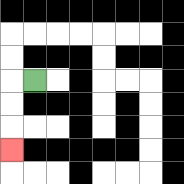{'start': '[1, 3]', 'end': '[0, 6]', 'path_directions': 'L,D,D,D', 'path_coordinates': '[[1, 3], [0, 3], [0, 4], [0, 5], [0, 6]]'}